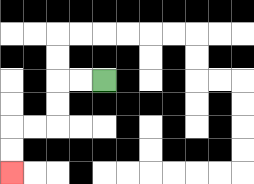{'start': '[4, 3]', 'end': '[0, 7]', 'path_directions': 'L,L,D,D,L,L,D,D', 'path_coordinates': '[[4, 3], [3, 3], [2, 3], [2, 4], [2, 5], [1, 5], [0, 5], [0, 6], [0, 7]]'}